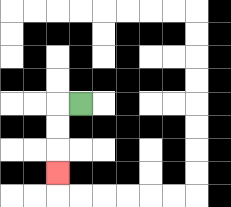{'start': '[3, 4]', 'end': '[2, 7]', 'path_directions': 'L,D,D,D', 'path_coordinates': '[[3, 4], [2, 4], [2, 5], [2, 6], [2, 7]]'}